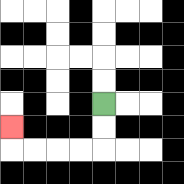{'start': '[4, 4]', 'end': '[0, 5]', 'path_directions': 'D,D,L,L,L,L,U', 'path_coordinates': '[[4, 4], [4, 5], [4, 6], [3, 6], [2, 6], [1, 6], [0, 6], [0, 5]]'}